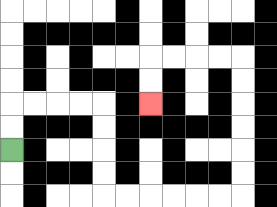{'start': '[0, 6]', 'end': '[6, 4]', 'path_directions': 'U,U,R,R,R,R,D,D,D,D,R,R,R,R,R,R,U,U,U,U,U,U,L,L,L,L,D,D', 'path_coordinates': '[[0, 6], [0, 5], [0, 4], [1, 4], [2, 4], [3, 4], [4, 4], [4, 5], [4, 6], [4, 7], [4, 8], [5, 8], [6, 8], [7, 8], [8, 8], [9, 8], [10, 8], [10, 7], [10, 6], [10, 5], [10, 4], [10, 3], [10, 2], [9, 2], [8, 2], [7, 2], [6, 2], [6, 3], [6, 4]]'}